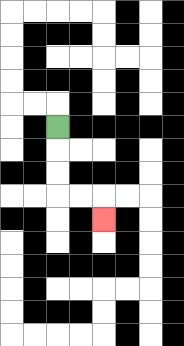{'start': '[2, 5]', 'end': '[4, 9]', 'path_directions': 'D,D,D,R,R,D', 'path_coordinates': '[[2, 5], [2, 6], [2, 7], [2, 8], [3, 8], [4, 8], [4, 9]]'}